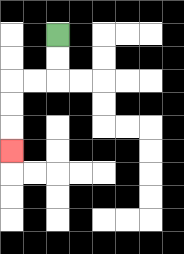{'start': '[2, 1]', 'end': '[0, 6]', 'path_directions': 'D,D,L,L,D,D,D', 'path_coordinates': '[[2, 1], [2, 2], [2, 3], [1, 3], [0, 3], [0, 4], [0, 5], [0, 6]]'}